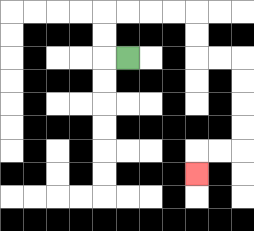{'start': '[5, 2]', 'end': '[8, 7]', 'path_directions': 'L,U,U,R,R,R,R,D,D,R,R,D,D,D,D,L,L,D', 'path_coordinates': '[[5, 2], [4, 2], [4, 1], [4, 0], [5, 0], [6, 0], [7, 0], [8, 0], [8, 1], [8, 2], [9, 2], [10, 2], [10, 3], [10, 4], [10, 5], [10, 6], [9, 6], [8, 6], [8, 7]]'}